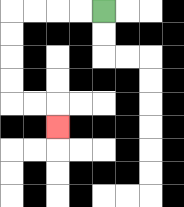{'start': '[4, 0]', 'end': '[2, 5]', 'path_directions': 'L,L,L,L,D,D,D,D,R,R,D', 'path_coordinates': '[[4, 0], [3, 0], [2, 0], [1, 0], [0, 0], [0, 1], [0, 2], [0, 3], [0, 4], [1, 4], [2, 4], [2, 5]]'}